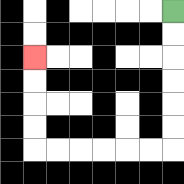{'start': '[7, 0]', 'end': '[1, 2]', 'path_directions': 'D,D,D,D,D,D,L,L,L,L,L,L,U,U,U,U', 'path_coordinates': '[[7, 0], [7, 1], [7, 2], [7, 3], [7, 4], [7, 5], [7, 6], [6, 6], [5, 6], [4, 6], [3, 6], [2, 6], [1, 6], [1, 5], [1, 4], [1, 3], [1, 2]]'}